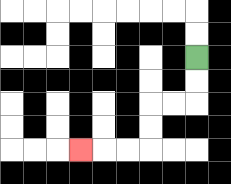{'start': '[8, 2]', 'end': '[3, 6]', 'path_directions': 'D,D,L,L,D,D,L,L,L', 'path_coordinates': '[[8, 2], [8, 3], [8, 4], [7, 4], [6, 4], [6, 5], [6, 6], [5, 6], [4, 6], [3, 6]]'}